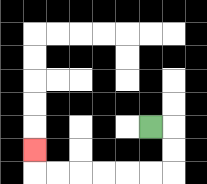{'start': '[6, 5]', 'end': '[1, 6]', 'path_directions': 'R,D,D,L,L,L,L,L,L,U', 'path_coordinates': '[[6, 5], [7, 5], [7, 6], [7, 7], [6, 7], [5, 7], [4, 7], [3, 7], [2, 7], [1, 7], [1, 6]]'}